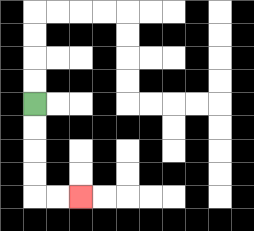{'start': '[1, 4]', 'end': '[3, 8]', 'path_directions': 'D,D,D,D,R,R', 'path_coordinates': '[[1, 4], [1, 5], [1, 6], [1, 7], [1, 8], [2, 8], [3, 8]]'}